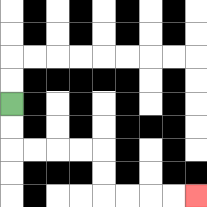{'start': '[0, 4]', 'end': '[8, 8]', 'path_directions': 'D,D,R,R,R,R,D,D,R,R,R,R', 'path_coordinates': '[[0, 4], [0, 5], [0, 6], [1, 6], [2, 6], [3, 6], [4, 6], [4, 7], [4, 8], [5, 8], [6, 8], [7, 8], [8, 8]]'}